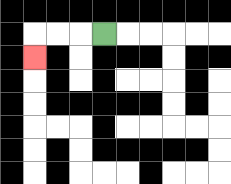{'start': '[4, 1]', 'end': '[1, 2]', 'path_directions': 'L,L,L,D', 'path_coordinates': '[[4, 1], [3, 1], [2, 1], [1, 1], [1, 2]]'}